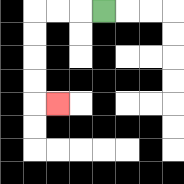{'start': '[4, 0]', 'end': '[2, 4]', 'path_directions': 'L,L,L,D,D,D,D,R', 'path_coordinates': '[[4, 0], [3, 0], [2, 0], [1, 0], [1, 1], [1, 2], [1, 3], [1, 4], [2, 4]]'}